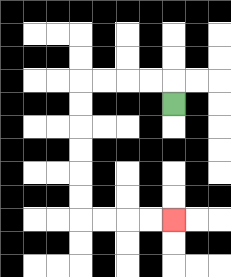{'start': '[7, 4]', 'end': '[7, 9]', 'path_directions': 'U,L,L,L,L,D,D,D,D,D,D,R,R,R,R', 'path_coordinates': '[[7, 4], [7, 3], [6, 3], [5, 3], [4, 3], [3, 3], [3, 4], [3, 5], [3, 6], [3, 7], [3, 8], [3, 9], [4, 9], [5, 9], [6, 9], [7, 9]]'}